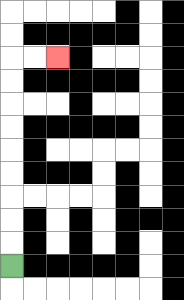{'start': '[0, 11]', 'end': '[2, 2]', 'path_directions': 'U,U,U,U,U,U,U,U,U,R,R', 'path_coordinates': '[[0, 11], [0, 10], [0, 9], [0, 8], [0, 7], [0, 6], [0, 5], [0, 4], [0, 3], [0, 2], [1, 2], [2, 2]]'}